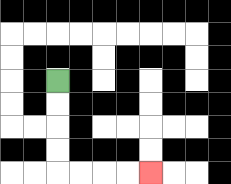{'start': '[2, 3]', 'end': '[6, 7]', 'path_directions': 'D,D,D,D,R,R,R,R', 'path_coordinates': '[[2, 3], [2, 4], [2, 5], [2, 6], [2, 7], [3, 7], [4, 7], [5, 7], [6, 7]]'}